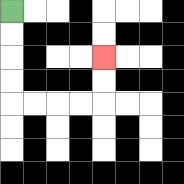{'start': '[0, 0]', 'end': '[4, 2]', 'path_directions': 'D,D,D,D,R,R,R,R,U,U', 'path_coordinates': '[[0, 0], [0, 1], [0, 2], [0, 3], [0, 4], [1, 4], [2, 4], [3, 4], [4, 4], [4, 3], [4, 2]]'}